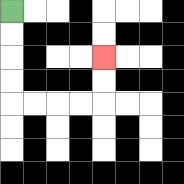{'start': '[0, 0]', 'end': '[4, 2]', 'path_directions': 'D,D,D,D,R,R,R,R,U,U', 'path_coordinates': '[[0, 0], [0, 1], [0, 2], [0, 3], [0, 4], [1, 4], [2, 4], [3, 4], [4, 4], [4, 3], [4, 2]]'}